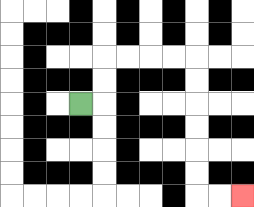{'start': '[3, 4]', 'end': '[10, 8]', 'path_directions': 'R,U,U,R,R,R,R,D,D,D,D,D,D,R,R', 'path_coordinates': '[[3, 4], [4, 4], [4, 3], [4, 2], [5, 2], [6, 2], [7, 2], [8, 2], [8, 3], [8, 4], [8, 5], [8, 6], [8, 7], [8, 8], [9, 8], [10, 8]]'}